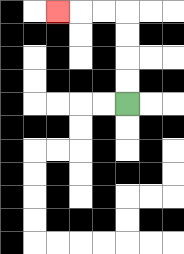{'start': '[5, 4]', 'end': '[2, 0]', 'path_directions': 'U,U,U,U,L,L,L', 'path_coordinates': '[[5, 4], [5, 3], [5, 2], [5, 1], [5, 0], [4, 0], [3, 0], [2, 0]]'}